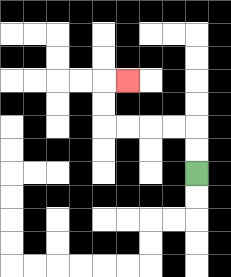{'start': '[8, 7]', 'end': '[5, 3]', 'path_directions': 'U,U,L,L,L,L,U,U,R', 'path_coordinates': '[[8, 7], [8, 6], [8, 5], [7, 5], [6, 5], [5, 5], [4, 5], [4, 4], [4, 3], [5, 3]]'}